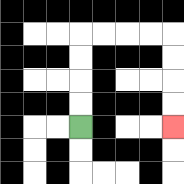{'start': '[3, 5]', 'end': '[7, 5]', 'path_directions': 'U,U,U,U,R,R,R,R,D,D,D,D', 'path_coordinates': '[[3, 5], [3, 4], [3, 3], [3, 2], [3, 1], [4, 1], [5, 1], [6, 1], [7, 1], [7, 2], [7, 3], [7, 4], [7, 5]]'}